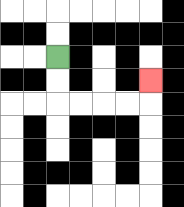{'start': '[2, 2]', 'end': '[6, 3]', 'path_directions': 'D,D,R,R,R,R,U', 'path_coordinates': '[[2, 2], [2, 3], [2, 4], [3, 4], [4, 4], [5, 4], [6, 4], [6, 3]]'}